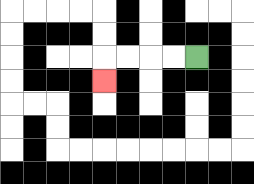{'start': '[8, 2]', 'end': '[4, 3]', 'path_directions': 'L,L,L,L,D', 'path_coordinates': '[[8, 2], [7, 2], [6, 2], [5, 2], [4, 2], [4, 3]]'}